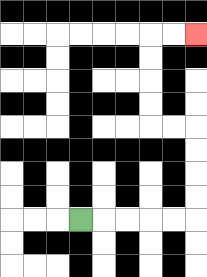{'start': '[3, 9]', 'end': '[8, 1]', 'path_directions': 'R,R,R,R,R,U,U,U,U,L,L,U,U,U,U,R,R', 'path_coordinates': '[[3, 9], [4, 9], [5, 9], [6, 9], [7, 9], [8, 9], [8, 8], [8, 7], [8, 6], [8, 5], [7, 5], [6, 5], [6, 4], [6, 3], [6, 2], [6, 1], [7, 1], [8, 1]]'}